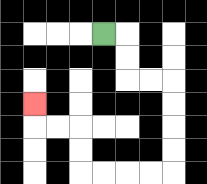{'start': '[4, 1]', 'end': '[1, 4]', 'path_directions': 'R,D,D,R,R,D,D,D,D,L,L,L,L,U,U,L,L,U', 'path_coordinates': '[[4, 1], [5, 1], [5, 2], [5, 3], [6, 3], [7, 3], [7, 4], [7, 5], [7, 6], [7, 7], [6, 7], [5, 7], [4, 7], [3, 7], [3, 6], [3, 5], [2, 5], [1, 5], [1, 4]]'}